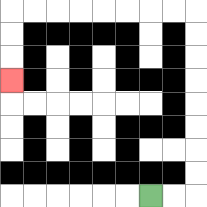{'start': '[6, 8]', 'end': '[0, 3]', 'path_directions': 'R,R,U,U,U,U,U,U,U,U,L,L,L,L,L,L,L,L,D,D,D', 'path_coordinates': '[[6, 8], [7, 8], [8, 8], [8, 7], [8, 6], [8, 5], [8, 4], [8, 3], [8, 2], [8, 1], [8, 0], [7, 0], [6, 0], [5, 0], [4, 0], [3, 0], [2, 0], [1, 0], [0, 0], [0, 1], [0, 2], [0, 3]]'}